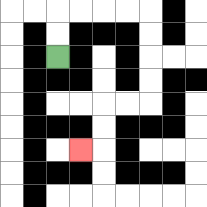{'start': '[2, 2]', 'end': '[3, 6]', 'path_directions': 'U,U,R,R,R,R,D,D,D,D,L,L,D,D,L', 'path_coordinates': '[[2, 2], [2, 1], [2, 0], [3, 0], [4, 0], [5, 0], [6, 0], [6, 1], [6, 2], [6, 3], [6, 4], [5, 4], [4, 4], [4, 5], [4, 6], [3, 6]]'}